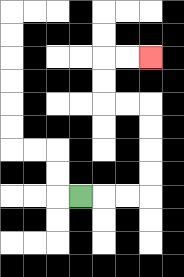{'start': '[3, 8]', 'end': '[6, 2]', 'path_directions': 'R,R,R,U,U,U,U,L,L,U,U,R,R', 'path_coordinates': '[[3, 8], [4, 8], [5, 8], [6, 8], [6, 7], [6, 6], [6, 5], [6, 4], [5, 4], [4, 4], [4, 3], [4, 2], [5, 2], [6, 2]]'}